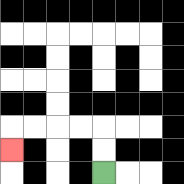{'start': '[4, 7]', 'end': '[0, 6]', 'path_directions': 'U,U,L,L,L,L,D', 'path_coordinates': '[[4, 7], [4, 6], [4, 5], [3, 5], [2, 5], [1, 5], [0, 5], [0, 6]]'}